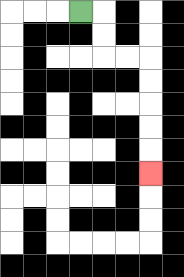{'start': '[3, 0]', 'end': '[6, 7]', 'path_directions': 'R,D,D,R,R,D,D,D,D,D', 'path_coordinates': '[[3, 0], [4, 0], [4, 1], [4, 2], [5, 2], [6, 2], [6, 3], [6, 4], [6, 5], [6, 6], [6, 7]]'}